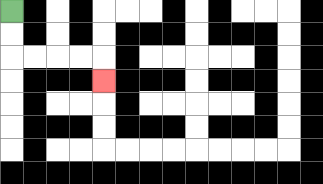{'start': '[0, 0]', 'end': '[4, 3]', 'path_directions': 'D,D,R,R,R,R,D', 'path_coordinates': '[[0, 0], [0, 1], [0, 2], [1, 2], [2, 2], [3, 2], [4, 2], [4, 3]]'}